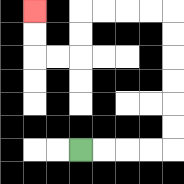{'start': '[3, 6]', 'end': '[1, 0]', 'path_directions': 'R,R,R,R,U,U,U,U,U,U,L,L,L,L,D,D,L,L,U,U', 'path_coordinates': '[[3, 6], [4, 6], [5, 6], [6, 6], [7, 6], [7, 5], [7, 4], [7, 3], [7, 2], [7, 1], [7, 0], [6, 0], [5, 0], [4, 0], [3, 0], [3, 1], [3, 2], [2, 2], [1, 2], [1, 1], [1, 0]]'}